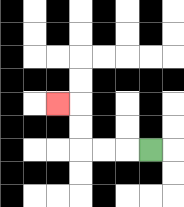{'start': '[6, 6]', 'end': '[2, 4]', 'path_directions': 'L,L,L,U,U,L', 'path_coordinates': '[[6, 6], [5, 6], [4, 6], [3, 6], [3, 5], [3, 4], [2, 4]]'}